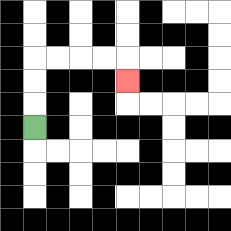{'start': '[1, 5]', 'end': '[5, 3]', 'path_directions': 'U,U,U,R,R,R,R,D', 'path_coordinates': '[[1, 5], [1, 4], [1, 3], [1, 2], [2, 2], [3, 2], [4, 2], [5, 2], [5, 3]]'}